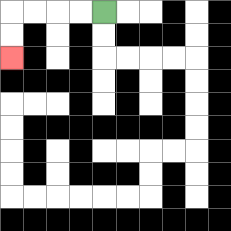{'start': '[4, 0]', 'end': '[0, 2]', 'path_directions': 'L,L,L,L,D,D', 'path_coordinates': '[[4, 0], [3, 0], [2, 0], [1, 0], [0, 0], [0, 1], [0, 2]]'}